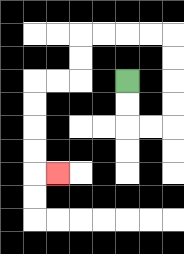{'start': '[5, 3]', 'end': '[2, 7]', 'path_directions': 'D,D,R,R,U,U,U,U,L,L,L,L,D,D,L,L,D,D,D,D,R', 'path_coordinates': '[[5, 3], [5, 4], [5, 5], [6, 5], [7, 5], [7, 4], [7, 3], [7, 2], [7, 1], [6, 1], [5, 1], [4, 1], [3, 1], [3, 2], [3, 3], [2, 3], [1, 3], [1, 4], [1, 5], [1, 6], [1, 7], [2, 7]]'}